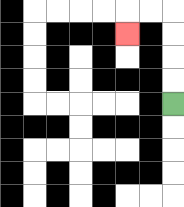{'start': '[7, 4]', 'end': '[5, 1]', 'path_directions': 'U,U,U,U,L,L,D', 'path_coordinates': '[[7, 4], [7, 3], [7, 2], [7, 1], [7, 0], [6, 0], [5, 0], [5, 1]]'}